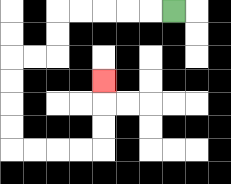{'start': '[7, 0]', 'end': '[4, 3]', 'path_directions': 'L,L,L,L,L,D,D,L,L,D,D,D,D,R,R,R,R,U,U,U', 'path_coordinates': '[[7, 0], [6, 0], [5, 0], [4, 0], [3, 0], [2, 0], [2, 1], [2, 2], [1, 2], [0, 2], [0, 3], [0, 4], [0, 5], [0, 6], [1, 6], [2, 6], [3, 6], [4, 6], [4, 5], [4, 4], [4, 3]]'}